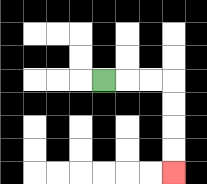{'start': '[4, 3]', 'end': '[7, 7]', 'path_directions': 'R,R,R,D,D,D,D', 'path_coordinates': '[[4, 3], [5, 3], [6, 3], [7, 3], [7, 4], [7, 5], [7, 6], [7, 7]]'}